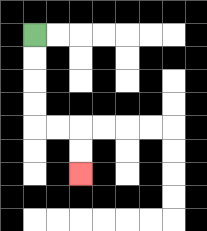{'start': '[1, 1]', 'end': '[3, 7]', 'path_directions': 'D,D,D,D,R,R,D,D', 'path_coordinates': '[[1, 1], [1, 2], [1, 3], [1, 4], [1, 5], [2, 5], [3, 5], [3, 6], [3, 7]]'}